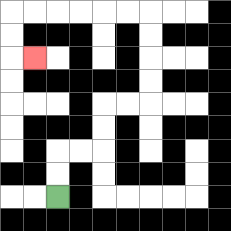{'start': '[2, 8]', 'end': '[1, 2]', 'path_directions': 'U,U,R,R,U,U,R,R,U,U,U,U,L,L,L,L,L,L,D,D,R', 'path_coordinates': '[[2, 8], [2, 7], [2, 6], [3, 6], [4, 6], [4, 5], [4, 4], [5, 4], [6, 4], [6, 3], [6, 2], [6, 1], [6, 0], [5, 0], [4, 0], [3, 0], [2, 0], [1, 0], [0, 0], [0, 1], [0, 2], [1, 2]]'}